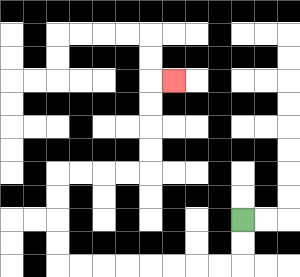{'start': '[10, 9]', 'end': '[7, 3]', 'path_directions': 'D,D,L,L,L,L,L,L,L,L,U,U,U,U,R,R,R,R,U,U,U,U,R', 'path_coordinates': '[[10, 9], [10, 10], [10, 11], [9, 11], [8, 11], [7, 11], [6, 11], [5, 11], [4, 11], [3, 11], [2, 11], [2, 10], [2, 9], [2, 8], [2, 7], [3, 7], [4, 7], [5, 7], [6, 7], [6, 6], [6, 5], [6, 4], [6, 3], [7, 3]]'}